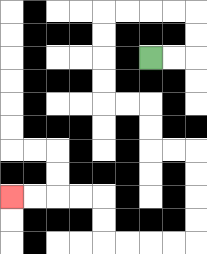{'start': '[6, 2]', 'end': '[0, 8]', 'path_directions': 'R,R,U,U,L,L,L,L,D,D,D,D,R,R,D,D,R,R,D,D,D,D,L,L,L,L,U,U,L,L,L,L', 'path_coordinates': '[[6, 2], [7, 2], [8, 2], [8, 1], [8, 0], [7, 0], [6, 0], [5, 0], [4, 0], [4, 1], [4, 2], [4, 3], [4, 4], [5, 4], [6, 4], [6, 5], [6, 6], [7, 6], [8, 6], [8, 7], [8, 8], [8, 9], [8, 10], [7, 10], [6, 10], [5, 10], [4, 10], [4, 9], [4, 8], [3, 8], [2, 8], [1, 8], [0, 8]]'}